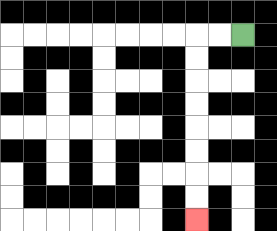{'start': '[10, 1]', 'end': '[8, 9]', 'path_directions': 'L,L,D,D,D,D,D,D,D,D', 'path_coordinates': '[[10, 1], [9, 1], [8, 1], [8, 2], [8, 3], [8, 4], [8, 5], [8, 6], [8, 7], [8, 8], [8, 9]]'}